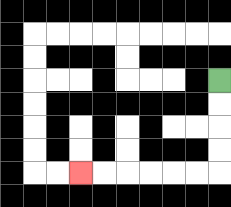{'start': '[9, 3]', 'end': '[3, 7]', 'path_directions': 'D,D,D,D,L,L,L,L,L,L', 'path_coordinates': '[[9, 3], [9, 4], [9, 5], [9, 6], [9, 7], [8, 7], [7, 7], [6, 7], [5, 7], [4, 7], [3, 7]]'}